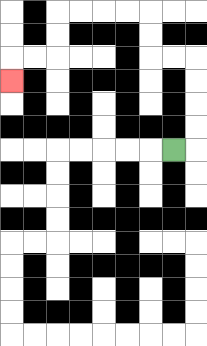{'start': '[7, 6]', 'end': '[0, 3]', 'path_directions': 'R,U,U,U,U,L,L,U,U,L,L,L,L,D,D,L,L,D', 'path_coordinates': '[[7, 6], [8, 6], [8, 5], [8, 4], [8, 3], [8, 2], [7, 2], [6, 2], [6, 1], [6, 0], [5, 0], [4, 0], [3, 0], [2, 0], [2, 1], [2, 2], [1, 2], [0, 2], [0, 3]]'}